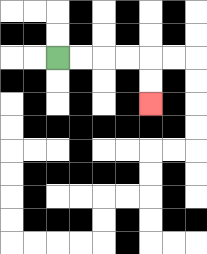{'start': '[2, 2]', 'end': '[6, 4]', 'path_directions': 'R,R,R,R,D,D', 'path_coordinates': '[[2, 2], [3, 2], [4, 2], [5, 2], [6, 2], [6, 3], [6, 4]]'}